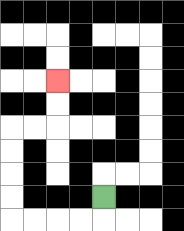{'start': '[4, 8]', 'end': '[2, 3]', 'path_directions': 'D,L,L,L,L,U,U,U,U,R,R,U,U', 'path_coordinates': '[[4, 8], [4, 9], [3, 9], [2, 9], [1, 9], [0, 9], [0, 8], [0, 7], [0, 6], [0, 5], [1, 5], [2, 5], [2, 4], [2, 3]]'}